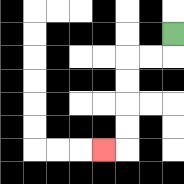{'start': '[7, 1]', 'end': '[4, 6]', 'path_directions': 'D,L,L,D,D,D,D,L', 'path_coordinates': '[[7, 1], [7, 2], [6, 2], [5, 2], [5, 3], [5, 4], [5, 5], [5, 6], [4, 6]]'}